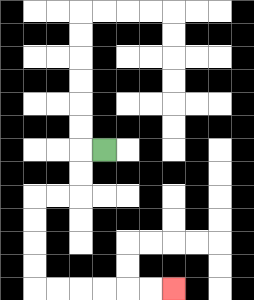{'start': '[4, 6]', 'end': '[7, 12]', 'path_directions': 'L,D,D,L,L,D,D,D,D,R,R,R,R,R,R', 'path_coordinates': '[[4, 6], [3, 6], [3, 7], [3, 8], [2, 8], [1, 8], [1, 9], [1, 10], [1, 11], [1, 12], [2, 12], [3, 12], [4, 12], [5, 12], [6, 12], [7, 12]]'}